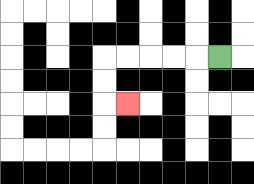{'start': '[9, 2]', 'end': '[5, 4]', 'path_directions': 'L,L,L,L,L,D,D,R', 'path_coordinates': '[[9, 2], [8, 2], [7, 2], [6, 2], [5, 2], [4, 2], [4, 3], [4, 4], [5, 4]]'}